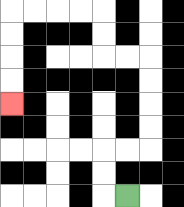{'start': '[5, 8]', 'end': '[0, 4]', 'path_directions': 'L,U,U,R,R,U,U,U,U,L,L,U,U,L,L,L,L,D,D,D,D', 'path_coordinates': '[[5, 8], [4, 8], [4, 7], [4, 6], [5, 6], [6, 6], [6, 5], [6, 4], [6, 3], [6, 2], [5, 2], [4, 2], [4, 1], [4, 0], [3, 0], [2, 0], [1, 0], [0, 0], [0, 1], [0, 2], [0, 3], [0, 4]]'}